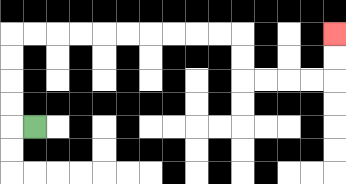{'start': '[1, 5]', 'end': '[14, 1]', 'path_directions': 'L,U,U,U,U,R,R,R,R,R,R,R,R,R,R,D,D,R,R,R,R,U,U', 'path_coordinates': '[[1, 5], [0, 5], [0, 4], [0, 3], [0, 2], [0, 1], [1, 1], [2, 1], [3, 1], [4, 1], [5, 1], [6, 1], [7, 1], [8, 1], [9, 1], [10, 1], [10, 2], [10, 3], [11, 3], [12, 3], [13, 3], [14, 3], [14, 2], [14, 1]]'}